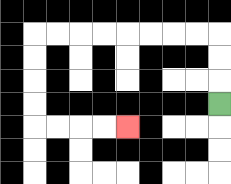{'start': '[9, 4]', 'end': '[5, 5]', 'path_directions': 'U,U,U,L,L,L,L,L,L,L,L,D,D,D,D,R,R,R,R', 'path_coordinates': '[[9, 4], [9, 3], [9, 2], [9, 1], [8, 1], [7, 1], [6, 1], [5, 1], [4, 1], [3, 1], [2, 1], [1, 1], [1, 2], [1, 3], [1, 4], [1, 5], [2, 5], [3, 5], [4, 5], [5, 5]]'}